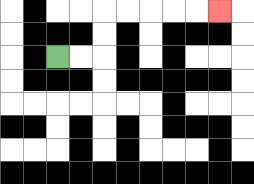{'start': '[2, 2]', 'end': '[9, 0]', 'path_directions': 'R,R,U,U,R,R,R,R,R', 'path_coordinates': '[[2, 2], [3, 2], [4, 2], [4, 1], [4, 0], [5, 0], [6, 0], [7, 0], [8, 0], [9, 0]]'}